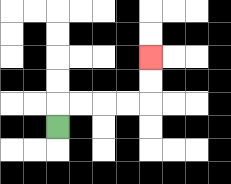{'start': '[2, 5]', 'end': '[6, 2]', 'path_directions': 'U,R,R,R,R,U,U', 'path_coordinates': '[[2, 5], [2, 4], [3, 4], [4, 4], [5, 4], [6, 4], [6, 3], [6, 2]]'}